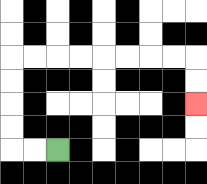{'start': '[2, 6]', 'end': '[8, 4]', 'path_directions': 'L,L,U,U,U,U,R,R,R,R,R,R,R,R,D,D', 'path_coordinates': '[[2, 6], [1, 6], [0, 6], [0, 5], [0, 4], [0, 3], [0, 2], [1, 2], [2, 2], [3, 2], [4, 2], [5, 2], [6, 2], [7, 2], [8, 2], [8, 3], [8, 4]]'}